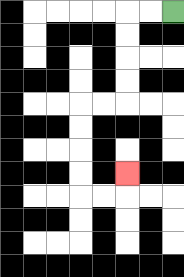{'start': '[7, 0]', 'end': '[5, 7]', 'path_directions': 'L,L,D,D,D,D,L,L,D,D,D,D,R,R,U', 'path_coordinates': '[[7, 0], [6, 0], [5, 0], [5, 1], [5, 2], [5, 3], [5, 4], [4, 4], [3, 4], [3, 5], [3, 6], [3, 7], [3, 8], [4, 8], [5, 8], [5, 7]]'}